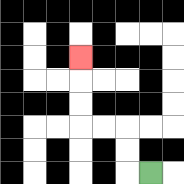{'start': '[6, 7]', 'end': '[3, 2]', 'path_directions': 'L,U,U,L,L,U,U,U', 'path_coordinates': '[[6, 7], [5, 7], [5, 6], [5, 5], [4, 5], [3, 5], [3, 4], [3, 3], [3, 2]]'}